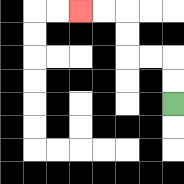{'start': '[7, 4]', 'end': '[3, 0]', 'path_directions': 'U,U,L,L,U,U,L,L', 'path_coordinates': '[[7, 4], [7, 3], [7, 2], [6, 2], [5, 2], [5, 1], [5, 0], [4, 0], [3, 0]]'}